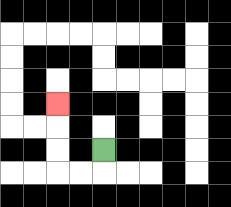{'start': '[4, 6]', 'end': '[2, 4]', 'path_directions': 'D,L,L,U,U,U', 'path_coordinates': '[[4, 6], [4, 7], [3, 7], [2, 7], [2, 6], [2, 5], [2, 4]]'}